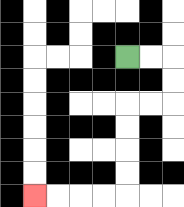{'start': '[5, 2]', 'end': '[1, 8]', 'path_directions': 'R,R,D,D,L,L,D,D,D,D,L,L,L,L', 'path_coordinates': '[[5, 2], [6, 2], [7, 2], [7, 3], [7, 4], [6, 4], [5, 4], [5, 5], [5, 6], [5, 7], [5, 8], [4, 8], [3, 8], [2, 8], [1, 8]]'}